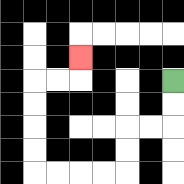{'start': '[7, 3]', 'end': '[3, 2]', 'path_directions': 'D,D,L,L,D,D,L,L,L,L,U,U,U,U,R,R,U', 'path_coordinates': '[[7, 3], [7, 4], [7, 5], [6, 5], [5, 5], [5, 6], [5, 7], [4, 7], [3, 7], [2, 7], [1, 7], [1, 6], [1, 5], [1, 4], [1, 3], [2, 3], [3, 3], [3, 2]]'}